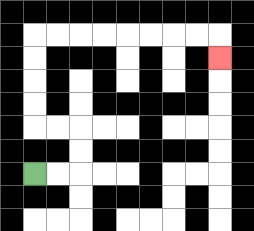{'start': '[1, 7]', 'end': '[9, 2]', 'path_directions': 'R,R,U,U,L,L,U,U,U,U,R,R,R,R,R,R,R,R,D', 'path_coordinates': '[[1, 7], [2, 7], [3, 7], [3, 6], [3, 5], [2, 5], [1, 5], [1, 4], [1, 3], [1, 2], [1, 1], [2, 1], [3, 1], [4, 1], [5, 1], [6, 1], [7, 1], [8, 1], [9, 1], [9, 2]]'}